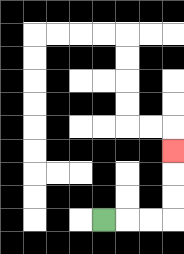{'start': '[4, 9]', 'end': '[7, 6]', 'path_directions': 'R,R,R,U,U,U', 'path_coordinates': '[[4, 9], [5, 9], [6, 9], [7, 9], [7, 8], [7, 7], [7, 6]]'}